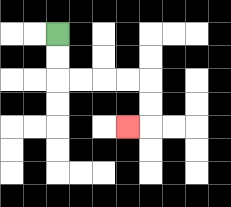{'start': '[2, 1]', 'end': '[5, 5]', 'path_directions': 'D,D,R,R,R,R,D,D,L', 'path_coordinates': '[[2, 1], [2, 2], [2, 3], [3, 3], [4, 3], [5, 3], [6, 3], [6, 4], [6, 5], [5, 5]]'}